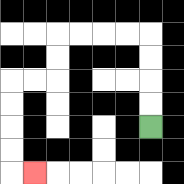{'start': '[6, 5]', 'end': '[1, 7]', 'path_directions': 'U,U,U,U,L,L,L,L,D,D,L,L,D,D,D,D,R', 'path_coordinates': '[[6, 5], [6, 4], [6, 3], [6, 2], [6, 1], [5, 1], [4, 1], [3, 1], [2, 1], [2, 2], [2, 3], [1, 3], [0, 3], [0, 4], [0, 5], [0, 6], [0, 7], [1, 7]]'}